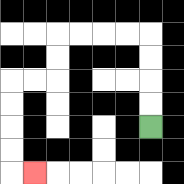{'start': '[6, 5]', 'end': '[1, 7]', 'path_directions': 'U,U,U,U,L,L,L,L,D,D,L,L,D,D,D,D,R', 'path_coordinates': '[[6, 5], [6, 4], [6, 3], [6, 2], [6, 1], [5, 1], [4, 1], [3, 1], [2, 1], [2, 2], [2, 3], [1, 3], [0, 3], [0, 4], [0, 5], [0, 6], [0, 7], [1, 7]]'}